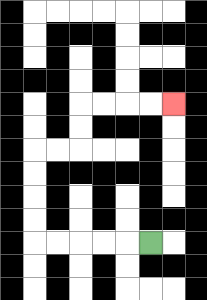{'start': '[6, 10]', 'end': '[7, 4]', 'path_directions': 'L,L,L,L,L,U,U,U,U,R,R,U,U,R,R,R,R', 'path_coordinates': '[[6, 10], [5, 10], [4, 10], [3, 10], [2, 10], [1, 10], [1, 9], [1, 8], [1, 7], [1, 6], [2, 6], [3, 6], [3, 5], [3, 4], [4, 4], [5, 4], [6, 4], [7, 4]]'}